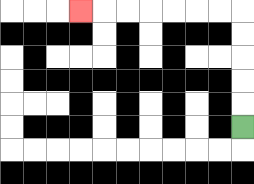{'start': '[10, 5]', 'end': '[3, 0]', 'path_directions': 'U,U,U,U,U,L,L,L,L,L,L,L', 'path_coordinates': '[[10, 5], [10, 4], [10, 3], [10, 2], [10, 1], [10, 0], [9, 0], [8, 0], [7, 0], [6, 0], [5, 0], [4, 0], [3, 0]]'}